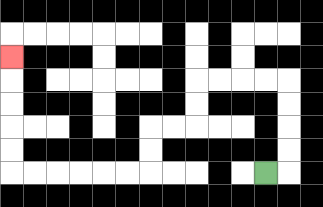{'start': '[11, 7]', 'end': '[0, 2]', 'path_directions': 'R,U,U,U,U,L,L,L,L,D,D,L,L,D,D,L,L,L,L,L,L,U,U,U,U,U', 'path_coordinates': '[[11, 7], [12, 7], [12, 6], [12, 5], [12, 4], [12, 3], [11, 3], [10, 3], [9, 3], [8, 3], [8, 4], [8, 5], [7, 5], [6, 5], [6, 6], [6, 7], [5, 7], [4, 7], [3, 7], [2, 7], [1, 7], [0, 7], [0, 6], [0, 5], [0, 4], [0, 3], [0, 2]]'}